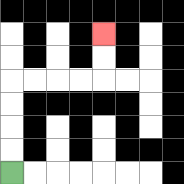{'start': '[0, 7]', 'end': '[4, 1]', 'path_directions': 'U,U,U,U,R,R,R,R,U,U', 'path_coordinates': '[[0, 7], [0, 6], [0, 5], [0, 4], [0, 3], [1, 3], [2, 3], [3, 3], [4, 3], [4, 2], [4, 1]]'}